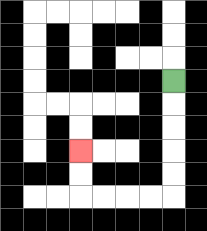{'start': '[7, 3]', 'end': '[3, 6]', 'path_directions': 'D,D,D,D,D,L,L,L,L,U,U', 'path_coordinates': '[[7, 3], [7, 4], [7, 5], [7, 6], [7, 7], [7, 8], [6, 8], [5, 8], [4, 8], [3, 8], [3, 7], [3, 6]]'}